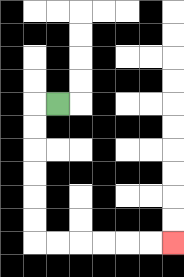{'start': '[2, 4]', 'end': '[7, 10]', 'path_directions': 'L,D,D,D,D,D,D,R,R,R,R,R,R', 'path_coordinates': '[[2, 4], [1, 4], [1, 5], [1, 6], [1, 7], [1, 8], [1, 9], [1, 10], [2, 10], [3, 10], [4, 10], [5, 10], [6, 10], [7, 10]]'}